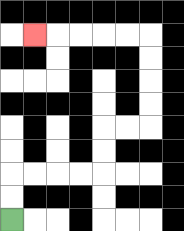{'start': '[0, 9]', 'end': '[1, 1]', 'path_directions': 'U,U,R,R,R,R,U,U,R,R,U,U,U,U,L,L,L,L,L', 'path_coordinates': '[[0, 9], [0, 8], [0, 7], [1, 7], [2, 7], [3, 7], [4, 7], [4, 6], [4, 5], [5, 5], [6, 5], [6, 4], [6, 3], [6, 2], [6, 1], [5, 1], [4, 1], [3, 1], [2, 1], [1, 1]]'}